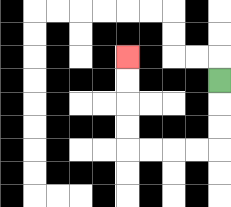{'start': '[9, 3]', 'end': '[5, 2]', 'path_directions': 'D,D,D,L,L,L,L,U,U,U,U', 'path_coordinates': '[[9, 3], [9, 4], [9, 5], [9, 6], [8, 6], [7, 6], [6, 6], [5, 6], [5, 5], [5, 4], [5, 3], [5, 2]]'}